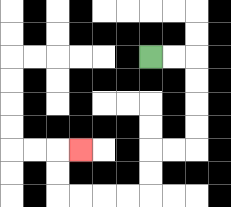{'start': '[6, 2]', 'end': '[3, 6]', 'path_directions': 'R,R,D,D,D,D,L,L,D,D,L,L,L,L,U,U,R', 'path_coordinates': '[[6, 2], [7, 2], [8, 2], [8, 3], [8, 4], [8, 5], [8, 6], [7, 6], [6, 6], [6, 7], [6, 8], [5, 8], [4, 8], [3, 8], [2, 8], [2, 7], [2, 6], [3, 6]]'}